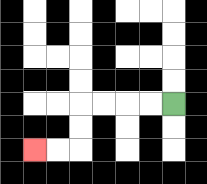{'start': '[7, 4]', 'end': '[1, 6]', 'path_directions': 'L,L,L,L,D,D,L,L', 'path_coordinates': '[[7, 4], [6, 4], [5, 4], [4, 4], [3, 4], [3, 5], [3, 6], [2, 6], [1, 6]]'}